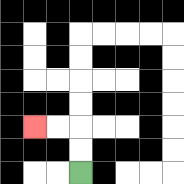{'start': '[3, 7]', 'end': '[1, 5]', 'path_directions': 'U,U,L,L', 'path_coordinates': '[[3, 7], [3, 6], [3, 5], [2, 5], [1, 5]]'}